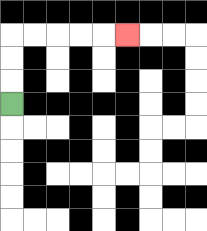{'start': '[0, 4]', 'end': '[5, 1]', 'path_directions': 'U,U,U,R,R,R,R,R', 'path_coordinates': '[[0, 4], [0, 3], [0, 2], [0, 1], [1, 1], [2, 1], [3, 1], [4, 1], [5, 1]]'}